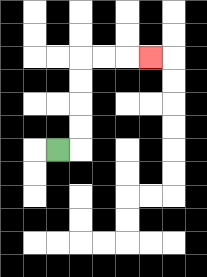{'start': '[2, 6]', 'end': '[6, 2]', 'path_directions': 'R,U,U,U,U,R,R,R', 'path_coordinates': '[[2, 6], [3, 6], [3, 5], [3, 4], [3, 3], [3, 2], [4, 2], [5, 2], [6, 2]]'}